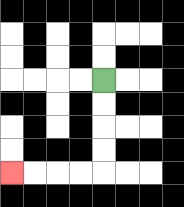{'start': '[4, 3]', 'end': '[0, 7]', 'path_directions': 'D,D,D,D,L,L,L,L', 'path_coordinates': '[[4, 3], [4, 4], [4, 5], [4, 6], [4, 7], [3, 7], [2, 7], [1, 7], [0, 7]]'}